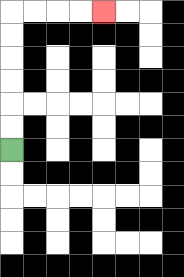{'start': '[0, 6]', 'end': '[4, 0]', 'path_directions': 'U,U,U,U,U,U,R,R,R,R', 'path_coordinates': '[[0, 6], [0, 5], [0, 4], [0, 3], [0, 2], [0, 1], [0, 0], [1, 0], [2, 0], [3, 0], [4, 0]]'}